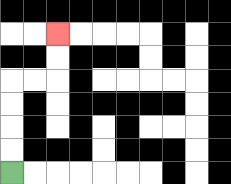{'start': '[0, 7]', 'end': '[2, 1]', 'path_directions': 'U,U,U,U,R,R,U,U', 'path_coordinates': '[[0, 7], [0, 6], [0, 5], [0, 4], [0, 3], [1, 3], [2, 3], [2, 2], [2, 1]]'}